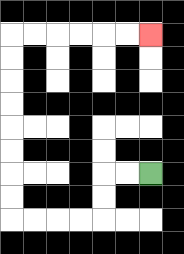{'start': '[6, 7]', 'end': '[6, 1]', 'path_directions': 'L,L,D,D,L,L,L,L,U,U,U,U,U,U,U,U,R,R,R,R,R,R', 'path_coordinates': '[[6, 7], [5, 7], [4, 7], [4, 8], [4, 9], [3, 9], [2, 9], [1, 9], [0, 9], [0, 8], [0, 7], [0, 6], [0, 5], [0, 4], [0, 3], [0, 2], [0, 1], [1, 1], [2, 1], [3, 1], [4, 1], [5, 1], [6, 1]]'}